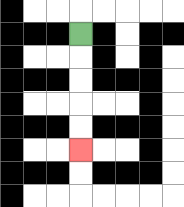{'start': '[3, 1]', 'end': '[3, 6]', 'path_directions': 'D,D,D,D,D', 'path_coordinates': '[[3, 1], [3, 2], [3, 3], [3, 4], [3, 5], [3, 6]]'}